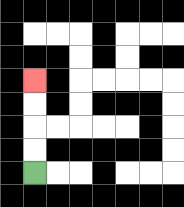{'start': '[1, 7]', 'end': '[1, 3]', 'path_directions': 'U,U,U,U', 'path_coordinates': '[[1, 7], [1, 6], [1, 5], [1, 4], [1, 3]]'}